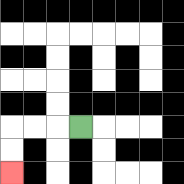{'start': '[3, 5]', 'end': '[0, 7]', 'path_directions': 'L,L,L,D,D', 'path_coordinates': '[[3, 5], [2, 5], [1, 5], [0, 5], [0, 6], [0, 7]]'}